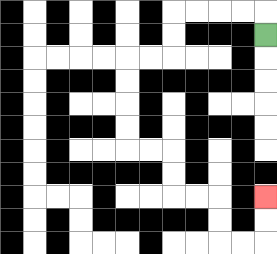{'start': '[11, 1]', 'end': '[11, 8]', 'path_directions': 'U,L,L,L,L,D,D,L,L,D,D,D,D,R,R,D,D,R,R,D,D,R,R,U,U', 'path_coordinates': '[[11, 1], [11, 0], [10, 0], [9, 0], [8, 0], [7, 0], [7, 1], [7, 2], [6, 2], [5, 2], [5, 3], [5, 4], [5, 5], [5, 6], [6, 6], [7, 6], [7, 7], [7, 8], [8, 8], [9, 8], [9, 9], [9, 10], [10, 10], [11, 10], [11, 9], [11, 8]]'}